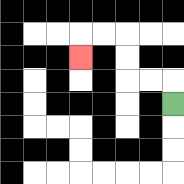{'start': '[7, 4]', 'end': '[3, 2]', 'path_directions': 'U,L,L,U,U,L,L,D', 'path_coordinates': '[[7, 4], [7, 3], [6, 3], [5, 3], [5, 2], [5, 1], [4, 1], [3, 1], [3, 2]]'}